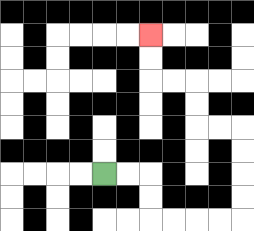{'start': '[4, 7]', 'end': '[6, 1]', 'path_directions': 'R,R,D,D,R,R,R,R,U,U,U,U,L,L,U,U,L,L,U,U', 'path_coordinates': '[[4, 7], [5, 7], [6, 7], [6, 8], [6, 9], [7, 9], [8, 9], [9, 9], [10, 9], [10, 8], [10, 7], [10, 6], [10, 5], [9, 5], [8, 5], [8, 4], [8, 3], [7, 3], [6, 3], [6, 2], [6, 1]]'}